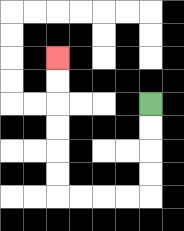{'start': '[6, 4]', 'end': '[2, 2]', 'path_directions': 'D,D,D,D,L,L,L,L,U,U,U,U,U,U', 'path_coordinates': '[[6, 4], [6, 5], [6, 6], [6, 7], [6, 8], [5, 8], [4, 8], [3, 8], [2, 8], [2, 7], [2, 6], [2, 5], [2, 4], [2, 3], [2, 2]]'}